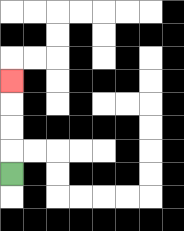{'start': '[0, 7]', 'end': '[0, 3]', 'path_directions': 'U,U,U,U', 'path_coordinates': '[[0, 7], [0, 6], [0, 5], [0, 4], [0, 3]]'}